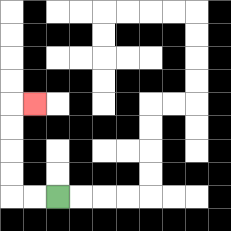{'start': '[2, 8]', 'end': '[1, 4]', 'path_directions': 'L,L,U,U,U,U,R', 'path_coordinates': '[[2, 8], [1, 8], [0, 8], [0, 7], [0, 6], [0, 5], [0, 4], [1, 4]]'}